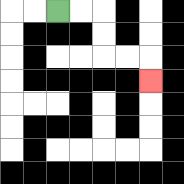{'start': '[2, 0]', 'end': '[6, 3]', 'path_directions': 'R,R,D,D,R,R,D', 'path_coordinates': '[[2, 0], [3, 0], [4, 0], [4, 1], [4, 2], [5, 2], [6, 2], [6, 3]]'}